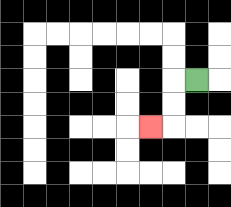{'start': '[8, 3]', 'end': '[6, 5]', 'path_directions': 'L,D,D,L', 'path_coordinates': '[[8, 3], [7, 3], [7, 4], [7, 5], [6, 5]]'}